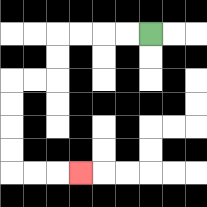{'start': '[6, 1]', 'end': '[3, 7]', 'path_directions': 'L,L,L,L,D,D,L,L,D,D,D,D,R,R,R', 'path_coordinates': '[[6, 1], [5, 1], [4, 1], [3, 1], [2, 1], [2, 2], [2, 3], [1, 3], [0, 3], [0, 4], [0, 5], [0, 6], [0, 7], [1, 7], [2, 7], [3, 7]]'}